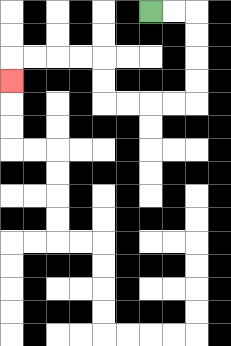{'start': '[6, 0]', 'end': '[0, 3]', 'path_directions': 'R,R,D,D,D,D,L,L,L,L,U,U,L,L,L,L,D', 'path_coordinates': '[[6, 0], [7, 0], [8, 0], [8, 1], [8, 2], [8, 3], [8, 4], [7, 4], [6, 4], [5, 4], [4, 4], [4, 3], [4, 2], [3, 2], [2, 2], [1, 2], [0, 2], [0, 3]]'}